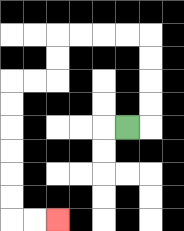{'start': '[5, 5]', 'end': '[2, 9]', 'path_directions': 'R,U,U,U,U,L,L,L,L,D,D,L,L,D,D,D,D,D,D,R,R', 'path_coordinates': '[[5, 5], [6, 5], [6, 4], [6, 3], [6, 2], [6, 1], [5, 1], [4, 1], [3, 1], [2, 1], [2, 2], [2, 3], [1, 3], [0, 3], [0, 4], [0, 5], [0, 6], [0, 7], [0, 8], [0, 9], [1, 9], [2, 9]]'}